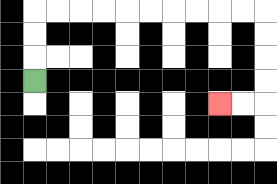{'start': '[1, 3]', 'end': '[9, 4]', 'path_directions': 'U,U,U,R,R,R,R,R,R,R,R,R,R,D,D,D,D,L,L', 'path_coordinates': '[[1, 3], [1, 2], [1, 1], [1, 0], [2, 0], [3, 0], [4, 0], [5, 0], [6, 0], [7, 0], [8, 0], [9, 0], [10, 0], [11, 0], [11, 1], [11, 2], [11, 3], [11, 4], [10, 4], [9, 4]]'}